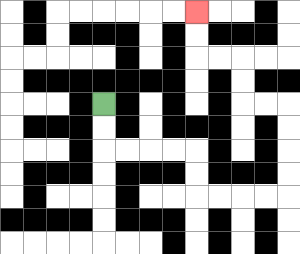{'start': '[4, 4]', 'end': '[8, 0]', 'path_directions': 'D,D,R,R,R,R,D,D,R,R,R,R,U,U,U,U,L,L,U,U,L,L,U,U', 'path_coordinates': '[[4, 4], [4, 5], [4, 6], [5, 6], [6, 6], [7, 6], [8, 6], [8, 7], [8, 8], [9, 8], [10, 8], [11, 8], [12, 8], [12, 7], [12, 6], [12, 5], [12, 4], [11, 4], [10, 4], [10, 3], [10, 2], [9, 2], [8, 2], [8, 1], [8, 0]]'}